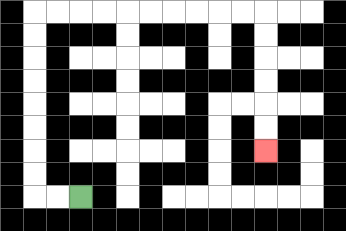{'start': '[3, 8]', 'end': '[11, 6]', 'path_directions': 'L,L,U,U,U,U,U,U,U,U,R,R,R,R,R,R,R,R,R,R,D,D,D,D,D,D', 'path_coordinates': '[[3, 8], [2, 8], [1, 8], [1, 7], [1, 6], [1, 5], [1, 4], [1, 3], [1, 2], [1, 1], [1, 0], [2, 0], [3, 0], [4, 0], [5, 0], [6, 0], [7, 0], [8, 0], [9, 0], [10, 0], [11, 0], [11, 1], [11, 2], [11, 3], [11, 4], [11, 5], [11, 6]]'}